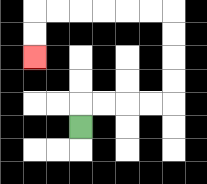{'start': '[3, 5]', 'end': '[1, 2]', 'path_directions': 'U,R,R,R,R,U,U,U,U,L,L,L,L,L,L,D,D', 'path_coordinates': '[[3, 5], [3, 4], [4, 4], [5, 4], [6, 4], [7, 4], [7, 3], [7, 2], [7, 1], [7, 0], [6, 0], [5, 0], [4, 0], [3, 0], [2, 0], [1, 0], [1, 1], [1, 2]]'}